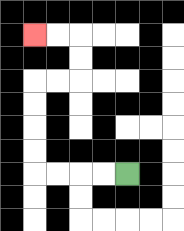{'start': '[5, 7]', 'end': '[1, 1]', 'path_directions': 'L,L,L,L,U,U,U,U,R,R,U,U,L,L', 'path_coordinates': '[[5, 7], [4, 7], [3, 7], [2, 7], [1, 7], [1, 6], [1, 5], [1, 4], [1, 3], [2, 3], [3, 3], [3, 2], [3, 1], [2, 1], [1, 1]]'}